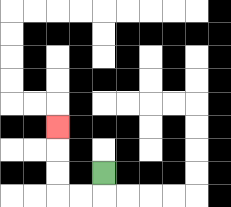{'start': '[4, 7]', 'end': '[2, 5]', 'path_directions': 'D,L,L,U,U,U', 'path_coordinates': '[[4, 7], [4, 8], [3, 8], [2, 8], [2, 7], [2, 6], [2, 5]]'}